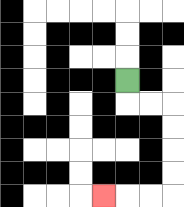{'start': '[5, 3]', 'end': '[4, 8]', 'path_directions': 'D,R,R,D,D,D,D,L,L,L', 'path_coordinates': '[[5, 3], [5, 4], [6, 4], [7, 4], [7, 5], [7, 6], [7, 7], [7, 8], [6, 8], [5, 8], [4, 8]]'}